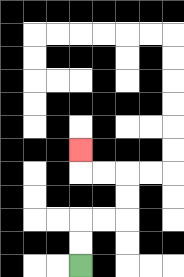{'start': '[3, 11]', 'end': '[3, 6]', 'path_directions': 'U,U,R,R,U,U,L,L,U', 'path_coordinates': '[[3, 11], [3, 10], [3, 9], [4, 9], [5, 9], [5, 8], [5, 7], [4, 7], [3, 7], [3, 6]]'}